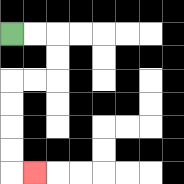{'start': '[0, 1]', 'end': '[1, 7]', 'path_directions': 'R,R,D,D,L,L,D,D,D,D,R', 'path_coordinates': '[[0, 1], [1, 1], [2, 1], [2, 2], [2, 3], [1, 3], [0, 3], [0, 4], [0, 5], [0, 6], [0, 7], [1, 7]]'}